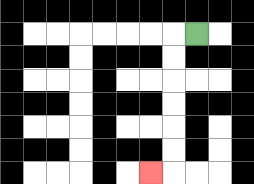{'start': '[8, 1]', 'end': '[6, 7]', 'path_directions': 'L,D,D,D,D,D,D,L', 'path_coordinates': '[[8, 1], [7, 1], [7, 2], [7, 3], [7, 4], [7, 5], [7, 6], [7, 7], [6, 7]]'}